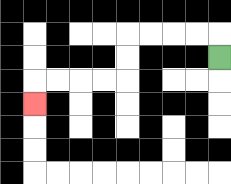{'start': '[9, 2]', 'end': '[1, 4]', 'path_directions': 'U,L,L,L,L,D,D,L,L,L,L,D', 'path_coordinates': '[[9, 2], [9, 1], [8, 1], [7, 1], [6, 1], [5, 1], [5, 2], [5, 3], [4, 3], [3, 3], [2, 3], [1, 3], [1, 4]]'}